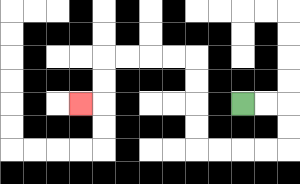{'start': '[10, 4]', 'end': '[3, 4]', 'path_directions': 'R,R,D,D,L,L,L,L,U,U,U,U,L,L,L,L,D,D,L', 'path_coordinates': '[[10, 4], [11, 4], [12, 4], [12, 5], [12, 6], [11, 6], [10, 6], [9, 6], [8, 6], [8, 5], [8, 4], [8, 3], [8, 2], [7, 2], [6, 2], [5, 2], [4, 2], [4, 3], [4, 4], [3, 4]]'}